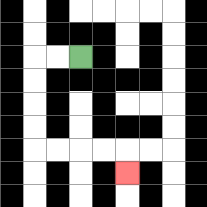{'start': '[3, 2]', 'end': '[5, 7]', 'path_directions': 'L,L,D,D,D,D,R,R,R,R,D', 'path_coordinates': '[[3, 2], [2, 2], [1, 2], [1, 3], [1, 4], [1, 5], [1, 6], [2, 6], [3, 6], [4, 6], [5, 6], [5, 7]]'}